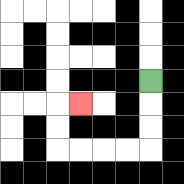{'start': '[6, 3]', 'end': '[3, 4]', 'path_directions': 'D,D,D,L,L,L,L,U,U,R', 'path_coordinates': '[[6, 3], [6, 4], [6, 5], [6, 6], [5, 6], [4, 6], [3, 6], [2, 6], [2, 5], [2, 4], [3, 4]]'}